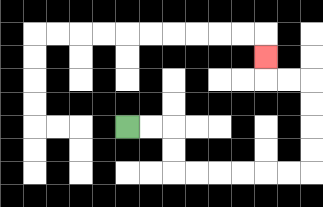{'start': '[5, 5]', 'end': '[11, 2]', 'path_directions': 'R,R,D,D,R,R,R,R,R,R,U,U,U,U,L,L,U', 'path_coordinates': '[[5, 5], [6, 5], [7, 5], [7, 6], [7, 7], [8, 7], [9, 7], [10, 7], [11, 7], [12, 7], [13, 7], [13, 6], [13, 5], [13, 4], [13, 3], [12, 3], [11, 3], [11, 2]]'}